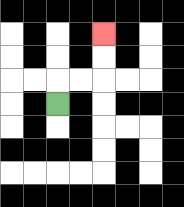{'start': '[2, 4]', 'end': '[4, 1]', 'path_directions': 'U,R,R,U,U', 'path_coordinates': '[[2, 4], [2, 3], [3, 3], [4, 3], [4, 2], [4, 1]]'}